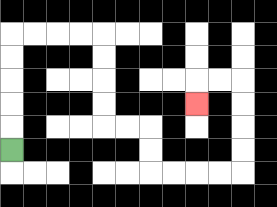{'start': '[0, 6]', 'end': '[8, 4]', 'path_directions': 'U,U,U,U,U,R,R,R,R,D,D,D,D,R,R,D,D,R,R,R,R,U,U,U,U,L,L,D', 'path_coordinates': '[[0, 6], [0, 5], [0, 4], [0, 3], [0, 2], [0, 1], [1, 1], [2, 1], [3, 1], [4, 1], [4, 2], [4, 3], [4, 4], [4, 5], [5, 5], [6, 5], [6, 6], [6, 7], [7, 7], [8, 7], [9, 7], [10, 7], [10, 6], [10, 5], [10, 4], [10, 3], [9, 3], [8, 3], [8, 4]]'}